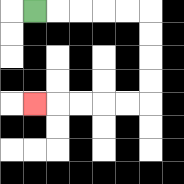{'start': '[1, 0]', 'end': '[1, 4]', 'path_directions': 'R,R,R,R,R,D,D,D,D,L,L,L,L,L', 'path_coordinates': '[[1, 0], [2, 0], [3, 0], [4, 0], [5, 0], [6, 0], [6, 1], [6, 2], [6, 3], [6, 4], [5, 4], [4, 4], [3, 4], [2, 4], [1, 4]]'}